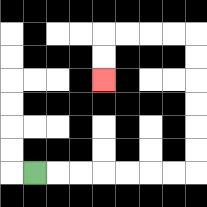{'start': '[1, 7]', 'end': '[4, 3]', 'path_directions': 'R,R,R,R,R,R,R,U,U,U,U,U,U,L,L,L,L,D,D', 'path_coordinates': '[[1, 7], [2, 7], [3, 7], [4, 7], [5, 7], [6, 7], [7, 7], [8, 7], [8, 6], [8, 5], [8, 4], [8, 3], [8, 2], [8, 1], [7, 1], [6, 1], [5, 1], [4, 1], [4, 2], [4, 3]]'}